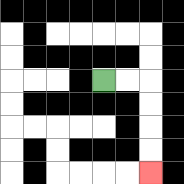{'start': '[4, 3]', 'end': '[6, 7]', 'path_directions': 'R,R,D,D,D,D', 'path_coordinates': '[[4, 3], [5, 3], [6, 3], [6, 4], [6, 5], [6, 6], [6, 7]]'}